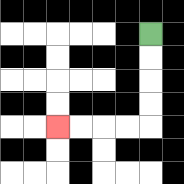{'start': '[6, 1]', 'end': '[2, 5]', 'path_directions': 'D,D,D,D,L,L,L,L', 'path_coordinates': '[[6, 1], [6, 2], [6, 3], [6, 4], [6, 5], [5, 5], [4, 5], [3, 5], [2, 5]]'}